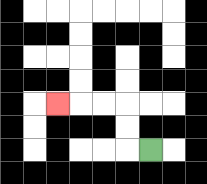{'start': '[6, 6]', 'end': '[2, 4]', 'path_directions': 'L,U,U,L,L,L', 'path_coordinates': '[[6, 6], [5, 6], [5, 5], [5, 4], [4, 4], [3, 4], [2, 4]]'}